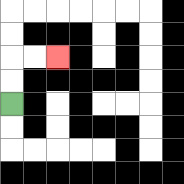{'start': '[0, 4]', 'end': '[2, 2]', 'path_directions': 'U,U,R,R', 'path_coordinates': '[[0, 4], [0, 3], [0, 2], [1, 2], [2, 2]]'}